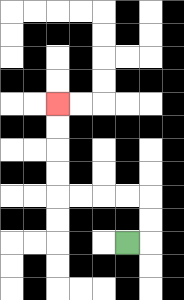{'start': '[5, 10]', 'end': '[2, 4]', 'path_directions': 'R,U,U,L,L,L,L,U,U,U,U', 'path_coordinates': '[[5, 10], [6, 10], [6, 9], [6, 8], [5, 8], [4, 8], [3, 8], [2, 8], [2, 7], [2, 6], [2, 5], [2, 4]]'}